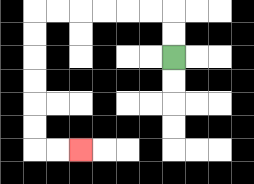{'start': '[7, 2]', 'end': '[3, 6]', 'path_directions': 'U,U,L,L,L,L,L,L,D,D,D,D,D,D,R,R', 'path_coordinates': '[[7, 2], [7, 1], [7, 0], [6, 0], [5, 0], [4, 0], [3, 0], [2, 0], [1, 0], [1, 1], [1, 2], [1, 3], [1, 4], [1, 5], [1, 6], [2, 6], [3, 6]]'}